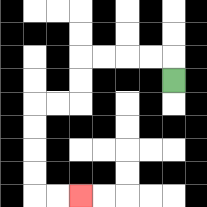{'start': '[7, 3]', 'end': '[3, 8]', 'path_directions': 'U,L,L,L,L,D,D,L,L,D,D,D,D,R,R', 'path_coordinates': '[[7, 3], [7, 2], [6, 2], [5, 2], [4, 2], [3, 2], [3, 3], [3, 4], [2, 4], [1, 4], [1, 5], [1, 6], [1, 7], [1, 8], [2, 8], [3, 8]]'}